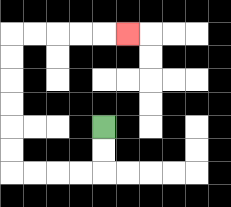{'start': '[4, 5]', 'end': '[5, 1]', 'path_directions': 'D,D,L,L,L,L,U,U,U,U,U,U,R,R,R,R,R', 'path_coordinates': '[[4, 5], [4, 6], [4, 7], [3, 7], [2, 7], [1, 7], [0, 7], [0, 6], [0, 5], [0, 4], [0, 3], [0, 2], [0, 1], [1, 1], [2, 1], [3, 1], [4, 1], [5, 1]]'}